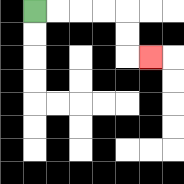{'start': '[1, 0]', 'end': '[6, 2]', 'path_directions': 'R,R,R,R,D,D,R', 'path_coordinates': '[[1, 0], [2, 0], [3, 0], [4, 0], [5, 0], [5, 1], [5, 2], [6, 2]]'}